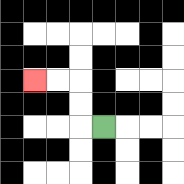{'start': '[4, 5]', 'end': '[1, 3]', 'path_directions': 'L,U,U,L,L', 'path_coordinates': '[[4, 5], [3, 5], [3, 4], [3, 3], [2, 3], [1, 3]]'}